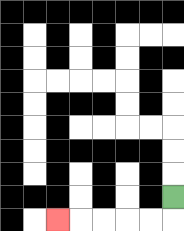{'start': '[7, 8]', 'end': '[2, 9]', 'path_directions': 'D,L,L,L,L,L', 'path_coordinates': '[[7, 8], [7, 9], [6, 9], [5, 9], [4, 9], [3, 9], [2, 9]]'}